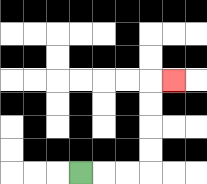{'start': '[3, 7]', 'end': '[7, 3]', 'path_directions': 'R,R,R,U,U,U,U,R', 'path_coordinates': '[[3, 7], [4, 7], [5, 7], [6, 7], [6, 6], [6, 5], [6, 4], [6, 3], [7, 3]]'}